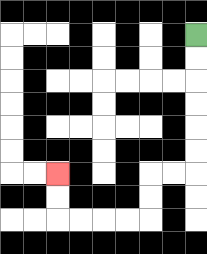{'start': '[8, 1]', 'end': '[2, 7]', 'path_directions': 'D,D,D,D,D,D,L,L,D,D,L,L,L,L,U,U', 'path_coordinates': '[[8, 1], [8, 2], [8, 3], [8, 4], [8, 5], [8, 6], [8, 7], [7, 7], [6, 7], [6, 8], [6, 9], [5, 9], [4, 9], [3, 9], [2, 9], [2, 8], [2, 7]]'}